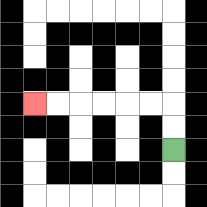{'start': '[7, 6]', 'end': '[1, 4]', 'path_directions': 'U,U,L,L,L,L,L,L', 'path_coordinates': '[[7, 6], [7, 5], [7, 4], [6, 4], [5, 4], [4, 4], [3, 4], [2, 4], [1, 4]]'}